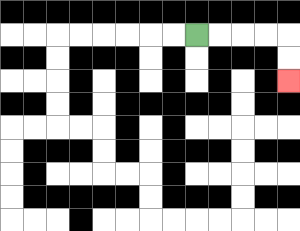{'start': '[8, 1]', 'end': '[12, 3]', 'path_directions': 'R,R,R,R,D,D', 'path_coordinates': '[[8, 1], [9, 1], [10, 1], [11, 1], [12, 1], [12, 2], [12, 3]]'}